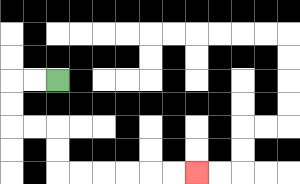{'start': '[2, 3]', 'end': '[8, 7]', 'path_directions': 'L,L,D,D,R,R,D,D,R,R,R,R,R,R', 'path_coordinates': '[[2, 3], [1, 3], [0, 3], [0, 4], [0, 5], [1, 5], [2, 5], [2, 6], [2, 7], [3, 7], [4, 7], [5, 7], [6, 7], [7, 7], [8, 7]]'}